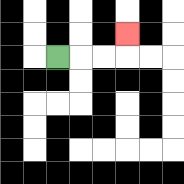{'start': '[2, 2]', 'end': '[5, 1]', 'path_directions': 'R,R,R,U', 'path_coordinates': '[[2, 2], [3, 2], [4, 2], [5, 2], [5, 1]]'}